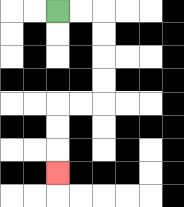{'start': '[2, 0]', 'end': '[2, 7]', 'path_directions': 'R,R,D,D,D,D,L,L,D,D,D', 'path_coordinates': '[[2, 0], [3, 0], [4, 0], [4, 1], [4, 2], [4, 3], [4, 4], [3, 4], [2, 4], [2, 5], [2, 6], [2, 7]]'}